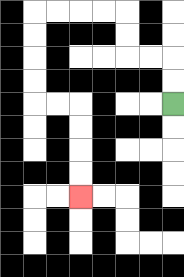{'start': '[7, 4]', 'end': '[3, 8]', 'path_directions': 'U,U,L,L,U,U,L,L,L,L,D,D,D,D,R,R,D,D,D,D', 'path_coordinates': '[[7, 4], [7, 3], [7, 2], [6, 2], [5, 2], [5, 1], [5, 0], [4, 0], [3, 0], [2, 0], [1, 0], [1, 1], [1, 2], [1, 3], [1, 4], [2, 4], [3, 4], [3, 5], [3, 6], [3, 7], [3, 8]]'}